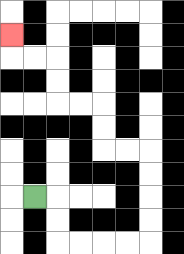{'start': '[1, 8]', 'end': '[0, 1]', 'path_directions': 'R,D,D,R,R,R,R,U,U,U,U,L,L,U,U,L,L,U,U,L,L,U', 'path_coordinates': '[[1, 8], [2, 8], [2, 9], [2, 10], [3, 10], [4, 10], [5, 10], [6, 10], [6, 9], [6, 8], [6, 7], [6, 6], [5, 6], [4, 6], [4, 5], [4, 4], [3, 4], [2, 4], [2, 3], [2, 2], [1, 2], [0, 2], [0, 1]]'}